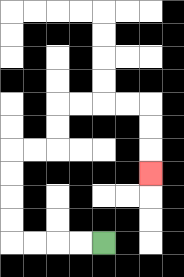{'start': '[4, 10]', 'end': '[6, 7]', 'path_directions': 'L,L,L,L,U,U,U,U,R,R,U,U,R,R,R,R,D,D,D', 'path_coordinates': '[[4, 10], [3, 10], [2, 10], [1, 10], [0, 10], [0, 9], [0, 8], [0, 7], [0, 6], [1, 6], [2, 6], [2, 5], [2, 4], [3, 4], [4, 4], [5, 4], [6, 4], [6, 5], [6, 6], [6, 7]]'}